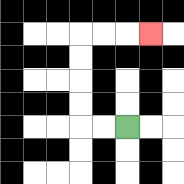{'start': '[5, 5]', 'end': '[6, 1]', 'path_directions': 'L,L,U,U,U,U,R,R,R', 'path_coordinates': '[[5, 5], [4, 5], [3, 5], [3, 4], [3, 3], [3, 2], [3, 1], [4, 1], [5, 1], [6, 1]]'}